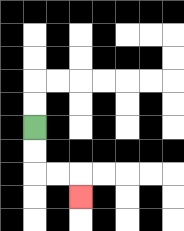{'start': '[1, 5]', 'end': '[3, 8]', 'path_directions': 'D,D,R,R,D', 'path_coordinates': '[[1, 5], [1, 6], [1, 7], [2, 7], [3, 7], [3, 8]]'}